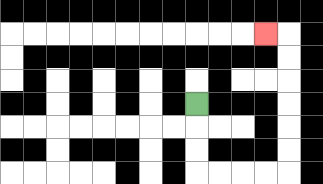{'start': '[8, 4]', 'end': '[11, 1]', 'path_directions': 'D,D,D,R,R,R,R,U,U,U,U,U,U,L', 'path_coordinates': '[[8, 4], [8, 5], [8, 6], [8, 7], [9, 7], [10, 7], [11, 7], [12, 7], [12, 6], [12, 5], [12, 4], [12, 3], [12, 2], [12, 1], [11, 1]]'}